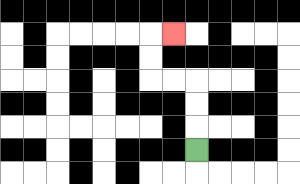{'start': '[8, 6]', 'end': '[7, 1]', 'path_directions': 'U,U,U,L,L,U,U,R', 'path_coordinates': '[[8, 6], [8, 5], [8, 4], [8, 3], [7, 3], [6, 3], [6, 2], [6, 1], [7, 1]]'}